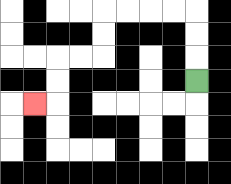{'start': '[8, 3]', 'end': '[1, 4]', 'path_directions': 'U,U,U,L,L,L,L,D,D,L,L,D,D,L', 'path_coordinates': '[[8, 3], [8, 2], [8, 1], [8, 0], [7, 0], [6, 0], [5, 0], [4, 0], [4, 1], [4, 2], [3, 2], [2, 2], [2, 3], [2, 4], [1, 4]]'}